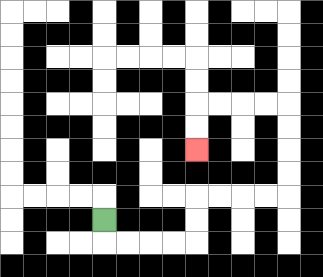{'start': '[4, 9]', 'end': '[8, 6]', 'path_directions': 'D,R,R,R,R,U,U,R,R,R,R,U,U,U,U,L,L,L,L,D,D', 'path_coordinates': '[[4, 9], [4, 10], [5, 10], [6, 10], [7, 10], [8, 10], [8, 9], [8, 8], [9, 8], [10, 8], [11, 8], [12, 8], [12, 7], [12, 6], [12, 5], [12, 4], [11, 4], [10, 4], [9, 4], [8, 4], [8, 5], [8, 6]]'}